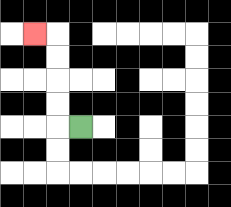{'start': '[3, 5]', 'end': '[1, 1]', 'path_directions': 'L,U,U,U,U,L', 'path_coordinates': '[[3, 5], [2, 5], [2, 4], [2, 3], [2, 2], [2, 1], [1, 1]]'}